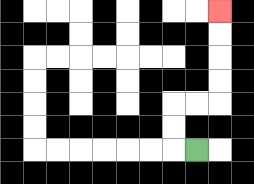{'start': '[8, 6]', 'end': '[9, 0]', 'path_directions': 'L,U,U,R,R,U,U,U,U', 'path_coordinates': '[[8, 6], [7, 6], [7, 5], [7, 4], [8, 4], [9, 4], [9, 3], [9, 2], [9, 1], [9, 0]]'}